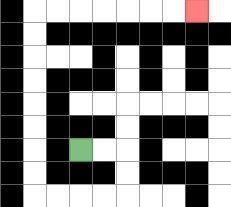{'start': '[3, 6]', 'end': '[8, 0]', 'path_directions': 'R,R,D,D,L,L,L,L,U,U,U,U,U,U,U,U,R,R,R,R,R,R,R', 'path_coordinates': '[[3, 6], [4, 6], [5, 6], [5, 7], [5, 8], [4, 8], [3, 8], [2, 8], [1, 8], [1, 7], [1, 6], [1, 5], [1, 4], [1, 3], [1, 2], [1, 1], [1, 0], [2, 0], [3, 0], [4, 0], [5, 0], [6, 0], [7, 0], [8, 0]]'}